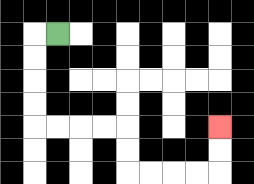{'start': '[2, 1]', 'end': '[9, 5]', 'path_directions': 'L,D,D,D,D,R,R,R,R,D,D,R,R,R,R,U,U', 'path_coordinates': '[[2, 1], [1, 1], [1, 2], [1, 3], [1, 4], [1, 5], [2, 5], [3, 5], [4, 5], [5, 5], [5, 6], [5, 7], [6, 7], [7, 7], [8, 7], [9, 7], [9, 6], [9, 5]]'}